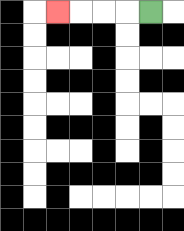{'start': '[6, 0]', 'end': '[2, 0]', 'path_directions': 'L,L,L,L', 'path_coordinates': '[[6, 0], [5, 0], [4, 0], [3, 0], [2, 0]]'}